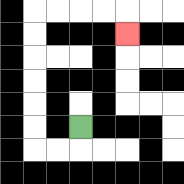{'start': '[3, 5]', 'end': '[5, 1]', 'path_directions': 'D,L,L,U,U,U,U,U,U,R,R,R,R,D', 'path_coordinates': '[[3, 5], [3, 6], [2, 6], [1, 6], [1, 5], [1, 4], [1, 3], [1, 2], [1, 1], [1, 0], [2, 0], [3, 0], [4, 0], [5, 0], [5, 1]]'}